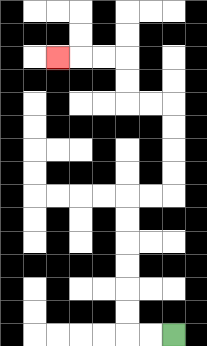{'start': '[7, 14]', 'end': '[2, 2]', 'path_directions': 'L,L,U,U,U,U,U,U,R,R,U,U,U,U,L,L,U,U,L,L,L', 'path_coordinates': '[[7, 14], [6, 14], [5, 14], [5, 13], [5, 12], [5, 11], [5, 10], [5, 9], [5, 8], [6, 8], [7, 8], [7, 7], [7, 6], [7, 5], [7, 4], [6, 4], [5, 4], [5, 3], [5, 2], [4, 2], [3, 2], [2, 2]]'}